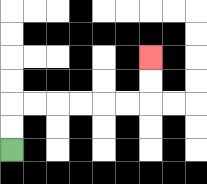{'start': '[0, 6]', 'end': '[6, 2]', 'path_directions': 'U,U,R,R,R,R,R,R,U,U', 'path_coordinates': '[[0, 6], [0, 5], [0, 4], [1, 4], [2, 4], [3, 4], [4, 4], [5, 4], [6, 4], [6, 3], [6, 2]]'}